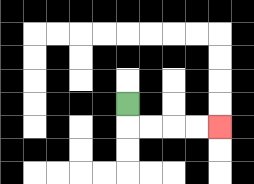{'start': '[5, 4]', 'end': '[9, 5]', 'path_directions': 'D,R,R,R,R', 'path_coordinates': '[[5, 4], [5, 5], [6, 5], [7, 5], [8, 5], [9, 5]]'}